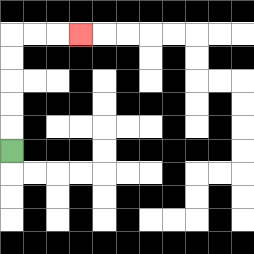{'start': '[0, 6]', 'end': '[3, 1]', 'path_directions': 'U,U,U,U,U,R,R,R', 'path_coordinates': '[[0, 6], [0, 5], [0, 4], [0, 3], [0, 2], [0, 1], [1, 1], [2, 1], [3, 1]]'}